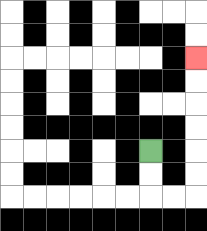{'start': '[6, 6]', 'end': '[8, 2]', 'path_directions': 'D,D,R,R,U,U,U,U,U,U', 'path_coordinates': '[[6, 6], [6, 7], [6, 8], [7, 8], [8, 8], [8, 7], [8, 6], [8, 5], [8, 4], [8, 3], [8, 2]]'}